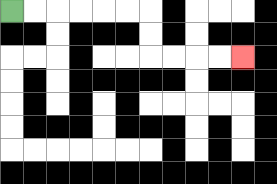{'start': '[0, 0]', 'end': '[10, 2]', 'path_directions': 'R,R,R,R,R,R,D,D,R,R,R,R', 'path_coordinates': '[[0, 0], [1, 0], [2, 0], [3, 0], [4, 0], [5, 0], [6, 0], [6, 1], [6, 2], [7, 2], [8, 2], [9, 2], [10, 2]]'}